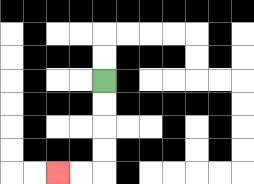{'start': '[4, 3]', 'end': '[2, 7]', 'path_directions': 'D,D,D,D,L,L', 'path_coordinates': '[[4, 3], [4, 4], [4, 5], [4, 6], [4, 7], [3, 7], [2, 7]]'}